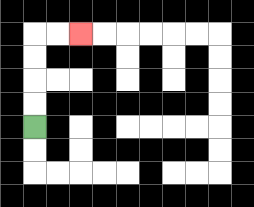{'start': '[1, 5]', 'end': '[3, 1]', 'path_directions': 'U,U,U,U,R,R', 'path_coordinates': '[[1, 5], [1, 4], [1, 3], [1, 2], [1, 1], [2, 1], [3, 1]]'}